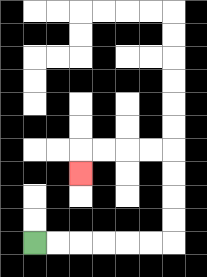{'start': '[1, 10]', 'end': '[3, 7]', 'path_directions': 'R,R,R,R,R,R,U,U,U,U,L,L,L,L,D', 'path_coordinates': '[[1, 10], [2, 10], [3, 10], [4, 10], [5, 10], [6, 10], [7, 10], [7, 9], [7, 8], [7, 7], [7, 6], [6, 6], [5, 6], [4, 6], [3, 6], [3, 7]]'}